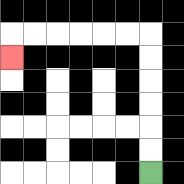{'start': '[6, 7]', 'end': '[0, 2]', 'path_directions': 'U,U,U,U,U,U,L,L,L,L,L,L,D', 'path_coordinates': '[[6, 7], [6, 6], [6, 5], [6, 4], [6, 3], [6, 2], [6, 1], [5, 1], [4, 1], [3, 1], [2, 1], [1, 1], [0, 1], [0, 2]]'}